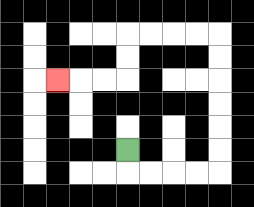{'start': '[5, 6]', 'end': '[2, 3]', 'path_directions': 'D,R,R,R,R,U,U,U,U,U,U,L,L,L,L,D,D,L,L,L', 'path_coordinates': '[[5, 6], [5, 7], [6, 7], [7, 7], [8, 7], [9, 7], [9, 6], [9, 5], [9, 4], [9, 3], [9, 2], [9, 1], [8, 1], [7, 1], [6, 1], [5, 1], [5, 2], [5, 3], [4, 3], [3, 3], [2, 3]]'}